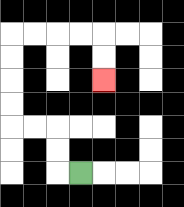{'start': '[3, 7]', 'end': '[4, 3]', 'path_directions': 'L,U,U,L,L,U,U,U,U,R,R,R,R,D,D', 'path_coordinates': '[[3, 7], [2, 7], [2, 6], [2, 5], [1, 5], [0, 5], [0, 4], [0, 3], [0, 2], [0, 1], [1, 1], [2, 1], [3, 1], [4, 1], [4, 2], [4, 3]]'}